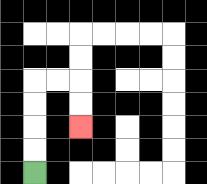{'start': '[1, 7]', 'end': '[3, 5]', 'path_directions': 'U,U,U,U,R,R,D,D', 'path_coordinates': '[[1, 7], [1, 6], [1, 5], [1, 4], [1, 3], [2, 3], [3, 3], [3, 4], [3, 5]]'}